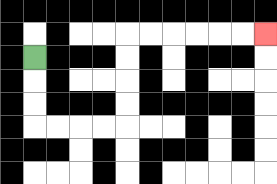{'start': '[1, 2]', 'end': '[11, 1]', 'path_directions': 'D,D,D,R,R,R,R,U,U,U,U,R,R,R,R,R,R', 'path_coordinates': '[[1, 2], [1, 3], [1, 4], [1, 5], [2, 5], [3, 5], [4, 5], [5, 5], [5, 4], [5, 3], [5, 2], [5, 1], [6, 1], [7, 1], [8, 1], [9, 1], [10, 1], [11, 1]]'}